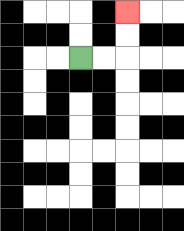{'start': '[3, 2]', 'end': '[5, 0]', 'path_directions': 'R,R,U,U', 'path_coordinates': '[[3, 2], [4, 2], [5, 2], [5, 1], [5, 0]]'}